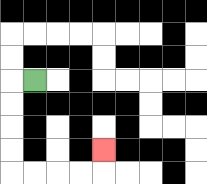{'start': '[1, 3]', 'end': '[4, 6]', 'path_directions': 'L,D,D,D,D,R,R,R,R,U', 'path_coordinates': '[[1, 3], [0, 3], [0, 4], [0, 5], [0, 6], [0, 7], [1, 7], [2, 7], [3, 7], [4, 7], [4, 6]]'}